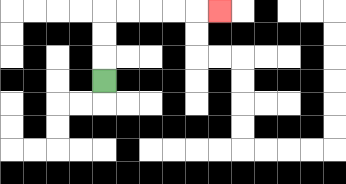{'start': '[4, 3]', 'end': '[9, 0]', 'path_directions': 'U,U,U,R,R,R,R,R', 'path_coordinates': '[[4, 3], [4, 2], [4, 1], [4, 0], [5, 0], [6, 0], [7, 0], [8, 0], [9, 0]]'}